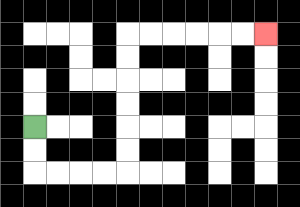{'start': '[1, 5]', 'end': '[11, 1]', 'path_directions': 'D,D,R,R,R,R,U,U,U,U,U,U,R,R,R,R,R,R', 'path_coordinates': '[[1, 5], [1, 6], [1, 7], [2, 7], [3, 7], [4, 7], [5, 7], [5, 6], [5, 5], [5, 4], [5, 3], [5, 2], [5, 1], [6, 1], [7, 1], [8, 1], [9, 1], [10, 1], [11, 1]]'}